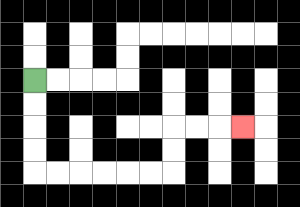{'start': '[1, 3]', 'end': '[10, 5]', 'path_directions': 'D,D,D,D,R,R,R,R,R,R,U,U,R,R,R', 'path_coordinates': '[[1, 3], [1, 4], [1, 5], [1, 6], [1, 7], [2, 7], [3, 7], [4, 7], [5, 7], [6, 7], [7, 7], [7, 6], [7, 5], [8, 5], [9, 5], [10, 5]]'}